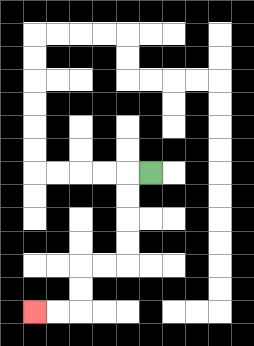{'start': '[6, 7]', 'end': '[1, 13]', 'path_directions': 'L,D,D,D,D,L,L,D,D,L,L', 'path_coordinates': '[[6, 7], [5, 7], [5, 8], [5, 9], [5, 10], [5, 11], [4, 11], [3, 11], [3, 12], [3, 13], [2, 13], [1, 13]]'}